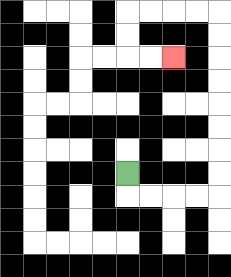{'start': '[5, 7]', 'end': '[7, 2]', 'path_directions': 'D,R,R,R,R,U,U,U,U,U,U,U,U,L,L,L,L,D,D,R,R', 'path_coordinates': '[[5, 7], [5, 8], [6, 8], [7, 8], [8, 8], [9, 8], [9, 7], [9, 6], [9, 5], [9, 4], [9, 3], [9, 2], [9, 1], [9, 0], [8, 0], [7, 0], [6, 0], [5, 0], [5, 1], [5, 2], [6, 2], [7, 2]]'}